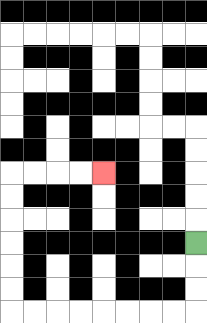{'start': '[8, 10]', 'end': '[4, 7]', 'path_directions': 'D,D,D,L,L,L,L,L,L,L,L,U,U,U,U,U,U,R,R,R,R', 'path_coordinates': '[[8, 10], [8, 11], [8, 12], [8, 13], [7, 13], [6, 13], [5, 13], [4, 13], [3, 13], [2, 13], [1, 13], [0, 13], [0, 12], [0, 11], [0, 10], [0, 9], [0, 8], [0, 7], [1, 7], [2, 7], [3, 7], [4, 7]]'}